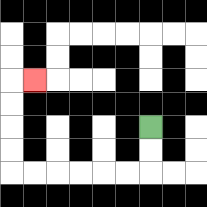{'start': '[6, 5]', 'end': '[1, 3]', 'path_directions': 'D,D,L,L,L,L,L,L,U,U,U,U,R', 'path_coordinates': '[[6, 5], [6, 6], [6, 7], [5, 7], [4, 7], [3, 7], [2, 7], [1, 7], [0, 7], [0, 6], [0, 5], [0, 4], [0, 3], [1, 3]]'}